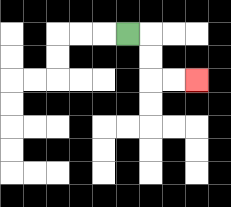{'start': '[5, 1]', 'end': '[8, 3]', 'path_directions': 'R,D,D,R,R', 'path_coordinates': '[[5, 1], [6, 1], [6, 2], [6, 3], [7, 3], [8, 3]]'}